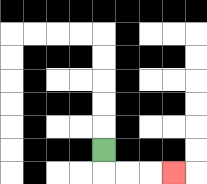{'start': '[4, 6]', 'end': '[7, 7]', 'path_directions': 'D,R,R,R', 'path_coordinates': '[[4, 6], [4, 7], [5, 7], [6, 7], [7, 7]]'}